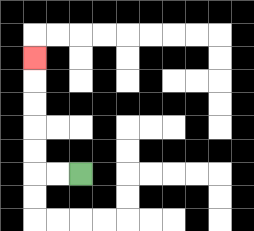{'start': '[3, 7]', 'end': '[1, 2]', 'path_directions': 'L,L,U,U,U,U,U', 'path_coordinates': '[[3, 7], [2, 7], [1, 7], [1, 6], [1, 5], [1, 4], [1, 3], [1, 2]]'}